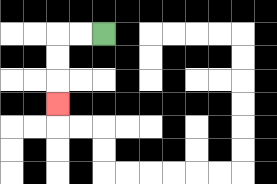{'start': '[4, 1]', 'end': '[2, 4]', 'path_directions': 'L,L,D,D,D', 'path_coordinates': '[[4, 1], [3, 1], [2, 1], [2, 2], [2, 3], [2, 4]]'}